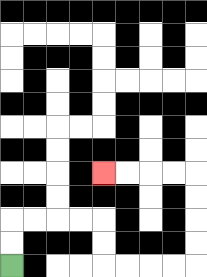{'start': '[0, 11]', 'end': '[4, 7]', 'path_directions': 'U,U,R,R,R,R,D,D,R,R,R,R,U,U,U,U,L,L,L,L', 'path_coordinates': '[[0, 11], [0, 10], [0, 9], [1, 9], [2, 9], [3, 9], [4, 9], [4, 10], [4, 11], [5, 11], [6, 11], [7, 11], [8, 11], [8, 10], [8, 9], [8, 8], [8, 7], [7, 7], [6, 7], [5, 7], [4, 7]]'}